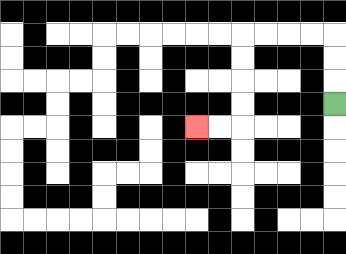{'start': '[14, 4]', 'end': '[8, 5]', 'path_directions': 'U,U,U,L,L,L,L,D,D,D,D,L,L', 'path_coordinates': '[[14, 4], [14, 3], [14, 2], [14, 1], [13, 1], [12, 1], [11, 1], [10, 1], [10, 2], [10, 3], [10, 4], [10, 5], [9, 5], [8, 5]]'}